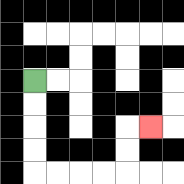{'start': '[1, 3]', 'end': '[6, 5]', 'path_directions': 'D,D,D,D,R,R,R,R,U,U,R', 'path_coordinates': '[[1, 3], [1, 4], [1, 5], [1, 6], [1, 7], [2, 7], [3, 7], [4, 7], [5, 7], [5, 6], [5, 5], [6, 5]]'}